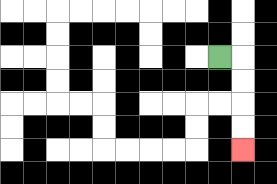{'start': '[9, 2]', 'end': '[10, 6]', 'path_directions': 'R,D,D,D,D', 'path_coordinates': '[[9, 2], [10, 2], [10, 3], [10, 4], [10, 5], [10, 6]]'}